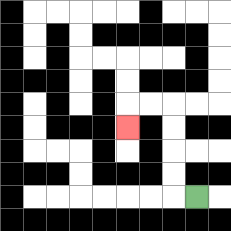{'start': '[8, 8]', 'end': '[5, 5]', 'path_directions': 'L,U,U,U,U,L,L,D', 'path_coordinates': '[[8, 8], [7, 8], [7, 7], [7, 6], [7, 5], [7, 4], [6, 4], [5, 4], [5, 5]]'}